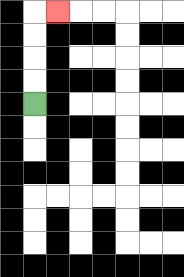{'start': '[1, 4]', 'end': '[2, 0]', 'path_directions': 'U,U,U,U,R', 'path_coordinates': '[[1, 4], [1, 3], [1, 2], [1, 1], [1, 0], [2, 0]]'}